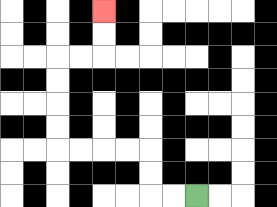{'start': '[8, 8]', 'end': '[4, 0]', 'path_directions': 'L,L,U,U,L,L,L,L,U,U,U,U,R,R,U,U', 'path_coordinates': '[[8, 8], [7, 8], [6, 8], [6, 7], [6, 6], [5, 6], [4, 6], [3, 6], [2, 6], [2, 5], [2, 4], [2, 3], [2, 2], [3, 2], [4, 2], [4, 1], [4, 0]]'}